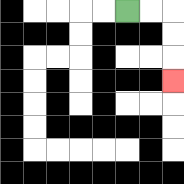{'start': '[5, 0]', 'end': '[7, 3]', 'path_directions': 'R,R,D,D,D', 'path_coordinates': '[[5, 0], [6, 0], [7, 0], [7, 1], [7, 2], [7, 3]]'}